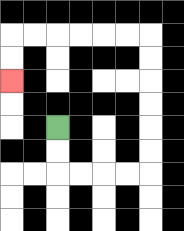{'start': '[2, 5]', 'end': '[0, 3]', 'path_directions': 'D,D,R,R,R,R,U,U,U,U,U,U,L,L,L,L,L,L,D,D', 'path_coordinates': '[[2, 5], [2, 6], [2, 7], [3, 7], [4, 7], [5, 7], [6, 7], [6, 6], [6, 5], [6, 4], [6, 3], [6, 2], [6, 1], [5, 1], [4, 1], [3, 1], [2, 1], [1, 1], [0, 1], [0, 2], [0, 3]]'}